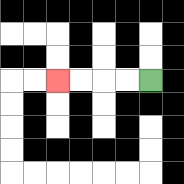{'start': '[6, 3]', 'end': '[2, 3]', 'path_directions': 'L,L,L,L', 'path_coordinates': '[[6, 3], [5, 3], [4, 3], [3, 3], [2, 3]]'}